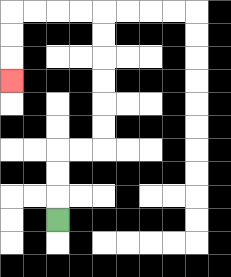{'start': '[2, 9]', 'end': '[0, 3]', 'path_directions': 'U,U,U,R,R,U,U,U,U,U,U,L,L,L,L,D,D,D', 'path_coordinates': '[[2, 9], [2, 8], [2, 7], [2, 6], [3, 6], [4, 6], [4, 5], [4, 4], [4, 3], [4, 2], [4, 1], [4, 0], [3, 0], [2, 0], [1, 0], [0, 0], [0, 1], [0, 2], [0, 3]]'}